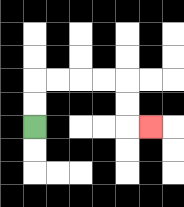{'start': '[1, 5]', 'end': '[6, 5]', 'path_directions': 'U,U,R,R,R,R,D,D,R', 'path_coordinates': '[[1, 5], [1, 4], [1, 3], [2, 3], [3, 3], [4, 3], [5, 3], [5, 4], [5, 5], [6, 5]]'}